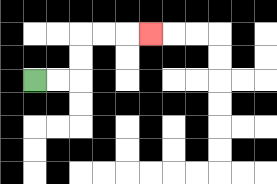{'start': '[1, 3]', 'end': '[6, 1]', 'path_directions': 'R,R,U,U,R,R,R', 'path_coordinates': '[[1, 3], [2, 3], [3, 3], [3, 2], [3, 1], [4, 1], [5, 1], [6, 1]]'}